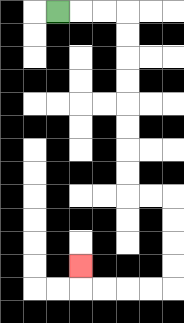{'start': '[2, 0]', 'end': '[3, 11]', 'path_directions': 'R,R,R,D,D,D,D,D,D,D,D,R,R,D,D,D,D,L,L,L,L,U', 'path_coordinates': '[[2, 0], [3, 0], [4, 0], [5, 0], [5, 1], [5, 2], [5, 3], [5, 4], [5, 5], [5, 6], [5, 7], [5, 8], [6, 8], [7, 8], [7, 9], [7, 10], [7, 11], [7, 12], [6, 12], [5, 12], [4, 12], [3, 12], [3, 11]]'}